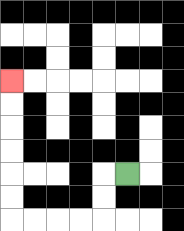{'start': '[5, 7]', 'end': '[0, 3]', 'path_directions': 'L,D,D,L,L,L,L,U,U,U,U,U,U', 'path_coordinates': '[[5, 7], [4, 7], [4, 8], [4, 9], [3, 9], [2, 9], [1, 9], [0, 9], [0, 8], [0, 7], [0, 6], [0, 5], [0, 4], [0, 3]]'}